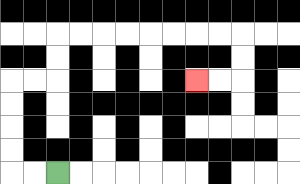{'start': '[2, 7]', 'end': '[8, 3]', 'path_directions': 'L,L,U,U,U,U,R,R,U,U,R,R,R,R,R,R,R,R,D,D,L,L', 'path_coordinates': '[[2, 7], [1, 7], [0, 7], [0, 6], [0, 5], [0, 4], [0, 3], [1, 3], [2, 3], [2, 2], [2, 1], [3, 1], [4, 1], [5, 1], [6, 1], [7, 1], [8, 1], [9, 1], [10, 1], [10, 2], [10, 3], [9, 3], [8, 3]]'}